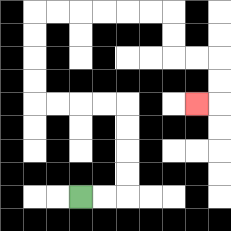{'start': '[3, 8]', 'end': '[8, 4]', 'path_directions': 'R,R,U,U,U,U,L,L,L,L,U,U,U,U,R,R,R,R,R,R,D,D,R,R,D,D,L', 'path_coordinates': '[[3, 8], [4, 8], [5, 8], [5, 7], [5, 6], [5, 5], [5, 4], [4, 4], [3, 4], [2, 4], [1, 4], [1, 3], [1, 2], [1, 1], [1, 0], [2, 0], [3, 0], [4, 0], [5, 0], [6, 0], [7, 0], [7, 1], [7, 2], [8, 2], [9, 2], [9, 3], [9, 4], [8, 4]]'}